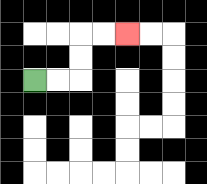{'start': '[1, 3]', 'end': '[5, 1]', 'path_directions': 'R,R,U,U,R,R', 'path_coordinates': '[[1, 3], [2, 3], [3, 3], [3, 2], [3, 1], [4, 1], [5, 1]]'}